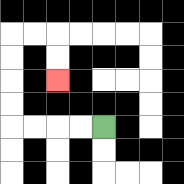{'start': '[4, 5]', 'end': '[2, 3]', 'path_directions': 'L,L,L,L,U,U,U,U,R,R,D,D', 'path_coordinates': '[[4, 5], [3, 5], [2, 5], [1, 5], [0, 5], [0, 4], [0, 3], [0, 2], [0, 1], [1, 1], [2, 1], [2, 2], [2, 3]]'}